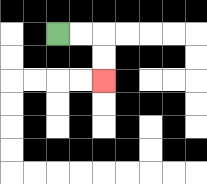{'start': '[2, 1]', 'end': '[4, 3]', 'path_directions': 'R,R,D,D', 'path_coordinates': '[[2, 1], [3, 1], [4, 1], [4, 2], [4, 3]]'}